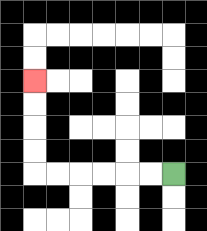{'start': '[7, 7]', 'end': '[1, 3]', 'path_directions': 'L,L,L,L,L,L,U,U,U,U', 'path_coordinates': '[[7, 7], [6, 7], [5, 7], [4, 7], [3, 7], [2, 7], [1, 7], [1, 6], [1, 5], [1, 4], [1, 3]]'}